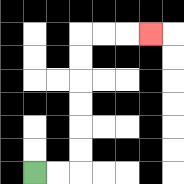{'start': '[1, 7]', 'end': '[6, 1]', 'path_directions': 'R,R,U,U,U,U,U,U,R,R,R', 'path_coordinates': '[[1, 7], [2, 7], [3, 7], [3, 6], [3, 5], [3, 4], [3, 3], [3, 2], [3, 1], [4, 1], [5, 1], [6, 1]]'}